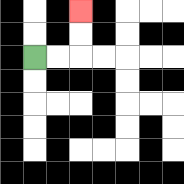{'start': '[1, 2]', 'end': '[3, 0]', 'path_directions': 'R,R,U,U', 'path_coordinates': '[[1, 2], [2, 2], [3, 2], [3, 1], [3, 0]]'}